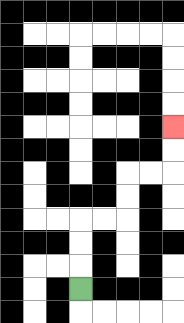{'start': '[3, 12]', 'end': '[7, 5]', 'path_directions': 'U,U,U,R,R,U,U,R,R,U,U', 'path_coordinates': '[[3, 12], [3, 11], [3, 10], [3, 9], [4, 9], [5, 9], [5, 8], [5, 7], [6, 7], [7, 7], [7, 6], [7, 5]]'}